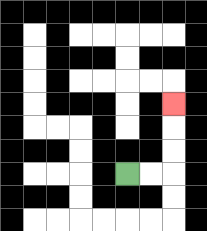{'start': '[5, 7]', 'end': '[7, 4]', 'path_directions': 'R,R,U,U,U', 'path_coordinates': '[[5, 7], [6, 7], [7, 7], [7, 6], [7, 5], [7, 4]]'}